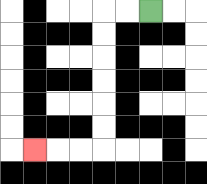{'start': '[6, 0]', 'end': '[1, 6]', 'path_directions': 'L,L,D,D,D,D,D,D,L,L,L', 'path_coordinates': '[[6, 0], [5, 0], [4, 0], [4, 1], [4, 2], [4, 3], [4, 4], [4, 5], [4, 6], [3, 6], [2, 6], [1, 6]]'}